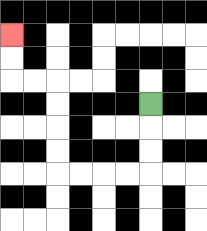{'start': '[6, 4]', 'end': '[0, 1]', 'path_directions': 'D,D,D,L,L,L,L,U,U,U,U,L,L,U,U', 'path_coordinates': '[[6, 4], [6, 5], [6, 6], [6, 7], [5, 7], [4, 7], [3, 7], [2, 7], [2, 6], [2, 5], [2, 4], [2, 3], [1, 3], [0, 3], [0, 2], [0, 1]]'}